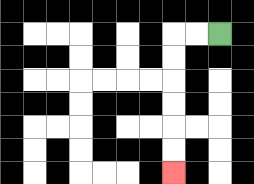{'start': '[9, 1]', 'end': '[7, 7]', 'path_directions': 'L,L,D,D,D,D,D,D', 'path_coordinates': '[[9, 1], [8, 1], [7, 1], [7, 2], [7, 3], [7, 4], [7, 5], [7, 6], [7, 7]]'}